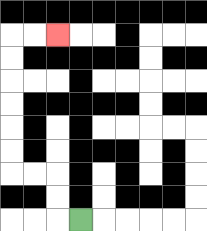{'start': '[3, 9]', 'end': '[2, 1]', 'path_directions': 'L,U,U,L,L,U,U,U,U,U,U,R,R', 'path_coordinates': '[[3, 9], [2, 9], [2, 8], [2, 7], [1, 7], [0, 7], [0, 6], [0, 5], [0, 4], [0, 3], [0, 2], [0, 1], [1, 1], [2, 1]]'}